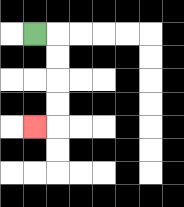{'start': '[1, 1]', 'end': '[1, 5]', 'path_directions': 'R,D,D,D,D,L', 'path_coordinates': '[[1, 1], [2, 1], [2, 2], [2, 3], [2, 4], [2, 5], [1, 5]]'}